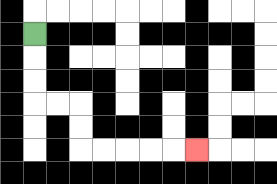{'start': '[1, 1]', 'end': '[8, 6]', 'path_directions': 'D,D,D,R,R,D,D,R,R,R,R,R', 'path_coordinates': '[[1, 1], [1, 2], [1, 3], [1, 4], [2, 4], [3, 4], [3, 5], [3, 6], [4, 6], [5, 6], [6, 6], [7, 6], [8, 6]]'}